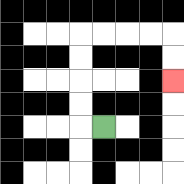{'start': '[4, 5]', 'end': '[7, 3]', 'path_directions': 'L,U,U,U,U,R,R,R,R,D,D', 'path_coordinates': '[[4, 5], [3, 5], [3, 4], [3, 3], [3, 2], [3, 1], [4, 1], [5, 1], [6, 1], [7, 1], [7, 2], [7, 3]]'}